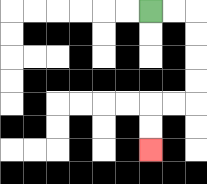{'start': '[6, 0]', 'end': '[6, 6]', 'path_directions': 'R,R,D,D,D,D,L,L,D,D', 'path_coordinates': '[[6, 0], [7, 0], [8, 0], [8, 1], [8, 2], [8, 3], [8, 4], [7, 4], [6, 4], [6, 5], [6, 6]]'}